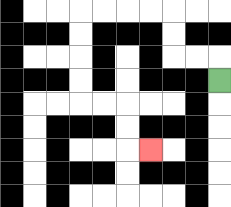{'start': '[9, 3]', 'end': '[6, 6]', 'path_directions': 'U,L,L,U,U,L,L,L,L,D,D,D,D,R,R,D,D,R', 'path_coordinates': '[[9, 3], [9, 2], [8, 2], [7, 2], [7, 1], [7, 0], [6, 0], [5, 0], [4, 0], [3, 0], [3, 1], [3, 2], [3, 3], [3, 4], [4, 4], [5, 4], [5, 5], [5, 6], [6, 6]]'}